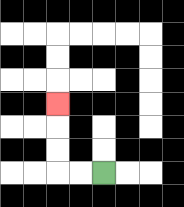{'start': '[4, 7]', 'end': '[2, 4]', 'path_directions': 'L,L,U,U,U', 'path_coordinates': '[[4, 7], [3, 7], [2, 7], [2, 6], [2, 5], [2, 4]]'}